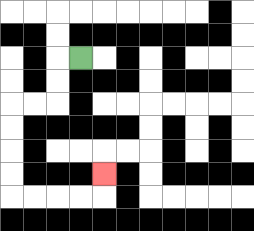{'start': '[3, 2]', 'end': '[4, 7]', 'path_directions': 'L,D,D,L,L,D,D,D,D,R,R,R,R,U', 'path_coordinates': '[[3, 2], [2, 2], [2, 3], [2, 4], [1, 4], [0, 4], [0, 5], [0, 6], [0, 7], [0, 8], [1, 8], [2, 8], [3, 8], [4, 8], [4, 7]]'}